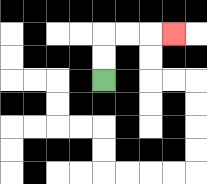{'start': '[4, 3]', 'end': '[7, 1]', 'path_directions': 'U,U,R,R,R', 'path_coordinates': '[[4, 3], [4, 2], [4, 1], [5, 1], [6, 1], [7, 1]]'}